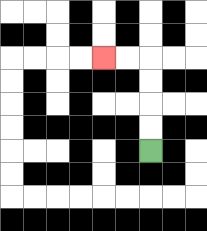{'start': '[6, 6]', 'end': '[4, 2]', 'path_directions': 'U,U,U,U,L,L', 'path_coordinates': '[[6, 6], [6, 5], [6, 4], [6, 3], [6, 2], [5, 2], [4, 2]]'}